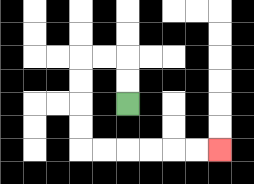{'start': '[5, 4]', 'end': '[9, 6]', 'path_directions': 'U,U,L,L,D,D,D,D,R,R,R,R,R,R', 'path_coordinates': '[[5, 4], [5, 3], [5, 2], [4, 2], [3, 2], [3, 3], [3, 4], [3, 5], [3, 6], [4, 6], [5, 6], [6, 6], [7, 6], [8, 6], [9, 6]]'}